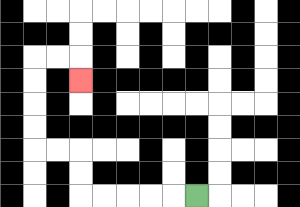{'start': '[8, 8]', 'end': '[3, 3]', 'path_directions': 'L,L,L,L,L,U,U,L,L,U,U,U,U,R,R,D', 'path_coordinates': '[[8, 8], [7, 8], [6, 8], [5, 8], [4, 8], [3, 8], [3, 7], [3, 6], [2, 6], [1, 6], [1, 5], [1, 4], [1, 3], [1, 2], [2, 2], [3, 2], [3, 3]]'}